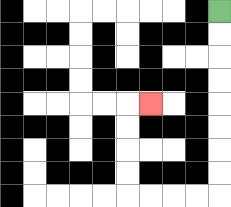{'start': '[9, 0]', 'end': '[6, 4]', 'path_directions': 'D,D,D,D,D,D,D,D,L,L,L,L,U,U,U,U,R', 'path_coordinates': '[[9, 0], [9, 1], [9, 2], [9, 3], [9, 4], [9, 5], [9, 6], [9, 7], [9, 8], [8, 8], [7, 8], [6, 8], [5, 8], [5, 7], [5, 6], [5, 5], [5, 4], [6, 4]]'}